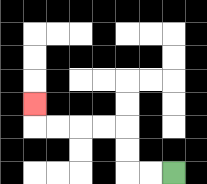{'start': '[7, 7]', 'end': '[1, 4]', 'path_directions': 'L,L,U,U,L,L,L,L,U', 'path_coordinates': '[[7, 7], [6, 7], [5, 7], [5, 6], [5, 5], [4, 5], [3, 5], [2, 5], [1, 5], [1, 4]]'}